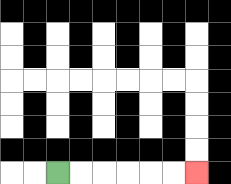{'start': '[2, 7]', 'end': '[8, 7]', 'path_directions': 'R,R,R,R,R,R', 'path_coordinates': '[[2, 7], [3, 7], [4, 7], [5, 7], [6, 7], [7, 7], [8, 7]]'}